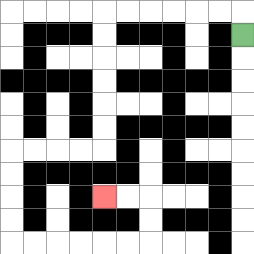{'start': '[10, 1]', 'end': '[4, 8]', 'path_directions': 'U,L,L,L,L,L,L,D,D,D,D,D,D,L,L,L,L,D,D,D,D,R,R,R,R,R,R,U,U,L,L', 'path_coordinates': '[[10, 1], [10, 0], [9, 0], [8, 0], [7, 0], [6, 0], [5, 0], [4, 0], [4, 1], [4, 2], [4, 3], [4, 4], [4, 5], [4, 6], [3, 6], [2, 6], [1, 6], [0, 6], [0, 7], [0, 8], [0, 9], [0, 10], [1, 10], [2, 10], [3, 10], [4, 10], [5, 10], [6, 10], [6, 9], [6, 8], [5, 8], [4, 8]]'}